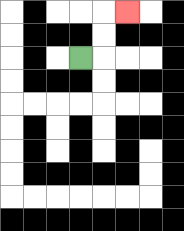{'start': '[3, 2]', 'end': '[5, 0]', 'path_directions': 'R,U,U,R', 'path_coordinates': '[[3, 2], [4, 2], [4, 1], [4, 0], [5, 0]]'}